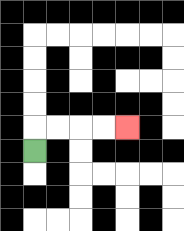{'start': '[1, 6]', 'end': '[5, 5]', 'path_directions': 'U,R,R,R,R', 'path_coordinates': '[[1, 6], [1, 5], [2, 5], [3, 5], [4, 5], [5, 5]]'}